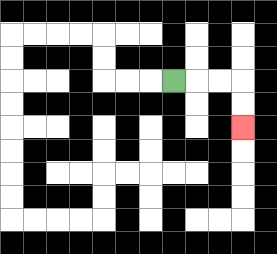{'start': '[7, 3]', 'end': '[10, 5]', 'path_directions': 'R,R,R,D,D', 'path_coordinates': '[[7, 3], [8, 3], [9, 3], [10, 3], [10, 4], [10, 5]]'}